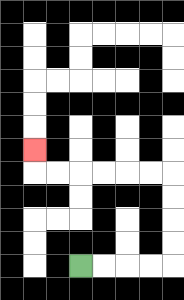{'start': '[3, 11]', 'end': '[1, 6]', 'path_directions': 'R,R,R,R,U,U,U,U,L,L,L,L,L,L,U', 'path_coordinates': '[[3, 11], [4, 11], [5, 11], [6, 11], [7, 11], [7, 10], [7, 9], [7, 8], [7, 7], [6, 7], [5, 7], [4, 7], [3, 7], [2, 7], [1, 7], [1, 6]]'}